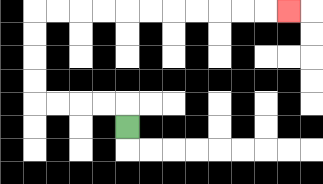{'start': '[5, 5]', 'end': '[12, 0]', 'path_directions': 'U,L,L,L,L,U,U,U,U,R,R,R,R,R,R,R,R,R,R,R', 'path_coordinates': '[[5, 5], [5, 4], [4, 4], [3, 4], [2, 4], [1, 4], [1, 3], [1, 2], [1, 1], [1, 0], [2, 0], [3, 0], [4, 0], [5, 0], [6, 0], [7, 0], [8, 0], [9, 0], [10, 0], [11, 0], [12, 0]]'}